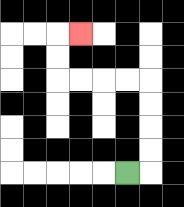{'start': '[5, 7]', 'end': '[3, 1]', 'path_directions': 'R,U,U,U,U,L,L,L,L,U,U,R', 'path_coordinates': '[[5, 7], [6, 7], [6, 6], [6, 5], [6, 4], [6, 3], [5, 3], [4, 3], [3, 3], [2, 3], [2, 2], [2, 1], [3, 1]]'}